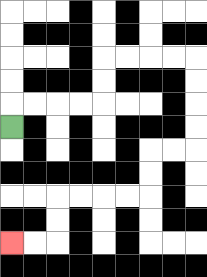{'start': '[0, 5]', 'end': '[0, 10]', 'path_directions': 'U,R,R,R,R,U,U,R,R,R,R,D,D,D,D,L,L,D,D,L,L,L,L,D,D,L,L', 'path_coordinates': '[[0, 5], [0, 4], [1, 4], [2, 4], [3, 4], [4, 4], [4, 3], [4, 2], [5, 2], [6, 2], [7, 2], [8, 2], [8, 3], [8, 4], [8, 5], [8, 6], [7, 6], [6, 6], [6, 7], [6, 8], [5, 8], [4, 8], [3, 8], [2, 8], [2, 9], [2, 10], [1, 10], [0, 10]]'}